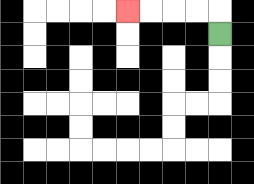{'start': '[9, 1]', 'end': '[5, 0]', 'path_directions': 'U,L,L,L,L', 'path_coordinates': '[[9, 1], [9, 0], [8, 0], [7, 0], [6, 0], [5, 0]]'}